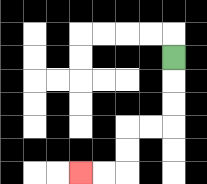{'start': '[7, 2]', 'end': '[3, 7]', 'path_directions': 'D,D,D,L,L,D,D,L,L', 'path_coordinates': '[[7, 2], [7, 3], [7, 4], [7, 5], [6, 5], [5, 5], [5, 6], [5, 7], [4, 7], [3, 7]]'}